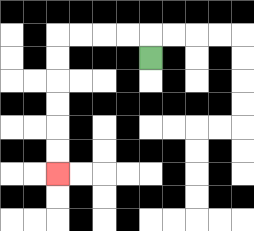{'start': '[6, 2]', 'end': '[2, 7]', 'path_directions': 'U,L,L,L,L,D,D,D,D,D,D', 'path_coordinates': '[[6, 2], [6, 1], [5, 1], [4, 1], [3, 1], [2, 1], [2, 2], [2, 3], [2, 4], [2, 5], [2, 6], [2, 7]]'}